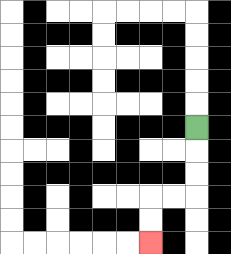{'start': '[8, 5]', 'end': '[6, 10]', 'path_directions': 'D,D,D,L,L,D,D', 'path_coordinates': '[[8, 5], [8, 6], [8, 7], [8, 8], [7, 8], [6, 8], [6, 9], [6, 10]]'}